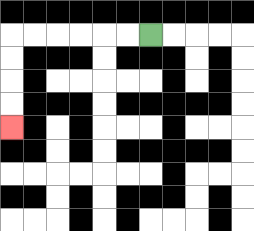{'start': '[6, 1]', 'end': '[0, 5]', 'path_directions': 'L,L,L,L,L,L,D,D,D,D', 'path_coordinates': '[[6, 1], [5, 1], [4, 1], [3, 1], [2, 1], [1, 1], [0, 1], [0, 2], [0, 3], [0, 4], [0, 5]]'}